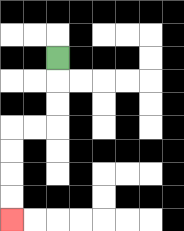{'start': '[2, 2]', 'end': '[0, 9]', 'path_directions': 'D,D,D,L,L,D,D,D,D', 'path_coordinates': '[[2, 2], [2, 3], [2, 4], [2, 5], [1, 5], [0, 5], [0, 6], [0, 7], [0, 8], [0, 9]]'}